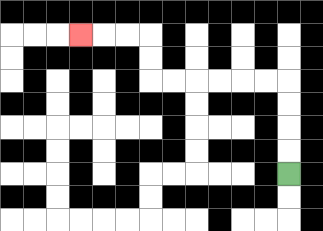{'start': '[12, 7]', 'end': '[3, 1]', 'path_directions': 'U,U,U,U,L,L,L,L,L,L,U,U,L,L,L', 'path_coordinates': '[[12, 7], [12, 6], [12, 5], [12, 4], [12, 3], [11, 3], [10, 3], [9, 3], [8, 3], [7, 3], [6, 3], [6, 2], [6, 1], [5, 1], [4, 1], [3, 1]]'}